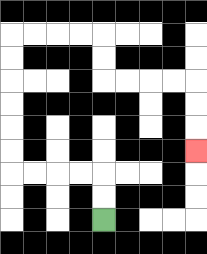{'start': '[4, 9]', 'end': '[8, 6]', 'path_directions': 'U,U,L,L,L,L,U,U,U,U,U,U,R,R,R,R,D,D,R,R,R,R,D,D,D', 'path_coordinates': '[[4, 9], [4, 8], [4, 7], [3, 7], [2, 7], [1, 7], [0, 7], [0, 6], [0, 5], [0, 4], [0, 3], [0, 2], [0, 1], [1, 1], [2, 1], [3, 1], [4, 1], [4, 2], [4, 3], [5, 3], [6, 3], [7, 3], [8, 3], [8, 4], [8, 5], [8, 6]]'}